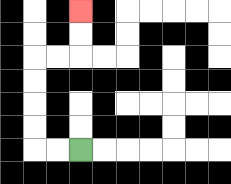{'start': '[3, 6]', 'end': '[3, 0]', 'path_directions': 'L,L,U,U,U,U,R,R,U,U', 'path_coordinates': '[[3, 6], [2, 6], [1, 6], [1, 5], [1, 4], [1, 3], [1, 2], [2, 2], [3, 2], [3, 1], [3, 0]]'}